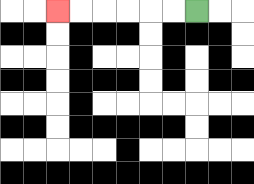{'start': '[8, 0]', 'end': '[2, 0]', 'path_directions': 'L,L,L,L,L,L', 'path_coordinates': '[[8, 0], [7, 0], [6, 0], [5, 0], [4, 0], [3, 0], [2, 0]]'}